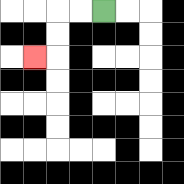{'start': '[4, 0]', 'end': '[1, 2]', 'path_directions': 'L,L,D,D,L', 'path_coordinates': '[[4, 0], [3, 0], [2, 0], [2, 1], [2, 2], [1, 2]]'}